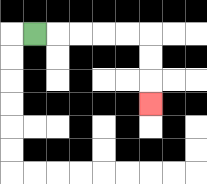{'start': '[1, 1]', 'end': '[6, 4]', 'path_directions': 'R,R,R,R,R,D,D,D', 'path_coordinates': '[[1, 1], [2, 1], [3, 1], [4, 1], [5, 1], [6, 1], [6, 2], [6, 3], [6, 4]]'}